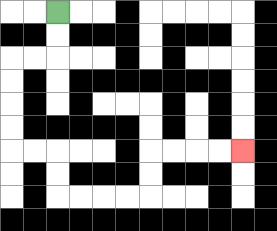{'start': '[2, 0]', 'end': '[10, 6]', 'path_directions': 'D,D,L,L,D,D,D,D,R,R,D,D,R,R,R,R,U,U,R,R,R,R', 'path_coordinates': '[[2, 0], [2, 1], [2, 2], [1, 2], [0, 2], [0, 3], [0, 4], [0, 5], [0, 6], [1, 6], [2, 6], [2, 7], [2, 8], [3, 8], [4, 8], [5, 8], [6, 8], [6, 7], [6, 6], [7, 6], [8, 6], [9, 6], [10, 6]]'}